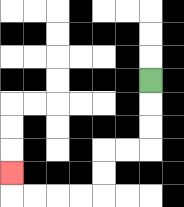{'start': '[6, 3]', 'end': '[0, 7]', 'path_directions': 'D,D,D,L,L,D,D,L,L,L,L,U', 'path_coordinates': '[[6, 3], [6, 4], [6, 5], [6, 6], [5, 6], [4, 6], [4, 7], [4, 8], [3, 8], [2, 8], [1, 8], [0, 8], [0, 7]]'}